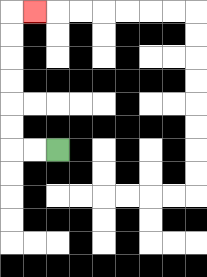{'start': '[2, 6]', 'end': '[1, 0]', 'path_directions': 'L,L,U,U,U,U,U,U,R', 'path_coordinates': '[[2, 6], [1, 6], [0, 6], [0, 5], [0, 4], [0, 3], [0, 2], [0, 1], [0, 0], [1, 0]]'}